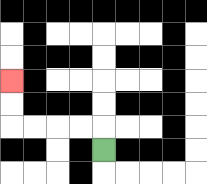{'start': '[4, 6]', 'end': '[0, 3]', 'path_directions': 'U,L,L,L,L,U,U', 'path_coordinates': '[[4, 6], [4, 5], [3, 5], [2, 5], [1, 5], [0, 5], [0, 4], [0, 3]]'}